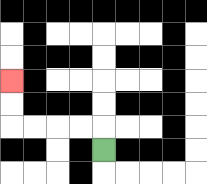{'start': '[4, 6]', 'end': '[0, 3]', 'path_directions': 'U,L,L,L,L,U,U', 'path_coordinates': '[[4, 6], [4, 5], [3, 5], [2, 5], [1, 5], [0, 5], [0, 4], [0, 3]]'}